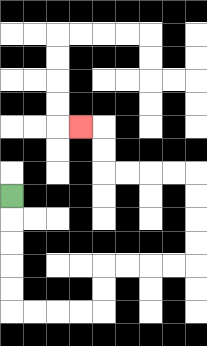{'start': '[0, 8]', 'end': '[3, 5]', 'path_directions': 'D,D,D,D,D,R,R,R,R,U,U,R,R,R,R,U,U,U,U,L,L,L,L,U,U,L', 'path_coordinates': '[[0, 8], [0, 9], [0, 10], [0, 11], [0, 12], [0, 13], [1, 13], [2, 13], [3, 13], [4, 13], [4, 12], [4, 11], [5, 11], [6, 11], [7, 11], [8, 11], [8, 10], [8, 9], [8, 8], [8, 7], [7, 7], [6, 7], [5, 7], [4, 7], [4, 6], [4, 5], [3, 5]]'}